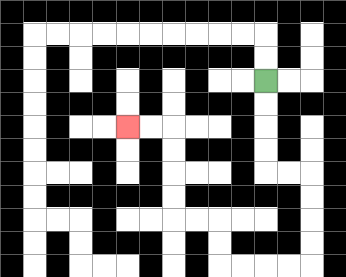{'start': '[11, 3]', 'end': '[5, 5]', 'path_directions': 'D,D,D,D,R,R,D,D,D,D,L,L,L,L,U,U,L,L,U,U,U,U,L,L', 'path_coordinates': '[[11, 3], [11, 4], [11, 5], [11, 6], [11, 7], [12, 7], [13, 7], [13, 8], [13, 9], [13, 10], [13, 11], [12, 11], [11, 11], [10, 11], [9, 11], [9, 10], [9, 9], [8, 9], [7, 9], [7, 8], [7, 7], [7, 6], [7, 5], [6, 5], [5, 5]]'}